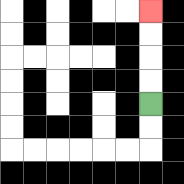{'start': '[6, 4]', 'end': '[6, 0]', 'path_directions': 'U,U,U,U', 'path_coordinates': '[[6, 4], [6, 3], [6, 2], [6, 1], [6, 0]]'}